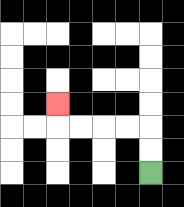{'start': '[6, 7]', 'end': '[2, 4]', 'path_directions': 'U,U,L,L,L,L,U', 'path_coordinates': '[[6, 7], [6, 6], [6, 5], [5, 5], [4, 5], [3, 5], [2, 5], [2, 4]]'}